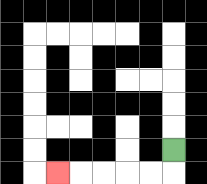{'start': '[7, 6]', 'end': '[2, 7]', 'path_directions': 'D,L,L,L,L,L', 'path_coordinates': '[[7, 6], [7, 7], [6, 7], [5, 7], [4, 7], [3, 7], [2, 7]]'}